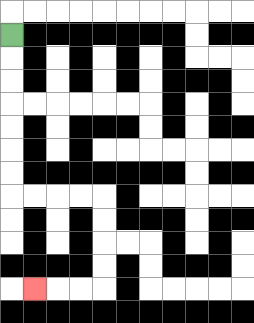{'start': '[0, 1]', 'end': '[1, 12]', 'path_directions': 'D,D,D,D,D,D,D,R,R,R,R,D,D,D,D,L,L,L', 'path_coordinates': '[[0, 1], [0, 2], [0, 3], [0, 4], [0, 5], [0, 6], [0, 7], [0, 8], [1, 8], [2, 8], [3, 8], [4, 8], [4, 9], [4, 10], [4, 11], [4, 12], [3, 12], [2, 12], [1, 12]]'}